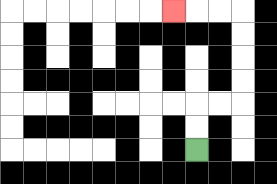{'start': '[8, 6]', 'end': '[7, 0]', 'path_directions': 'U,U,R,R,U,U,U,U,L,L,L', 'path_coordinates': '[[8, 6], [8, 5], [8, 4], [9, 4], [10, 4], [10, 3], [10, 2], [10, 1], [10, 0], [9, 0], [8, 0], [7, 0]]'}